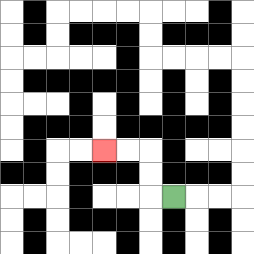{'start': '[7, 8]', 'end': '[4, 6]', 'path_directions': 'L,U,U,L,L', 'path_coordinates': '[[7, 8], [6, 8], [6, 7], [6, 6], [5, 6], [4, 6]]'}